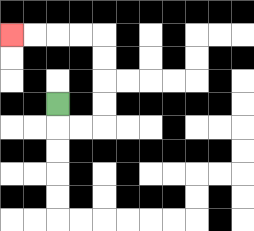{'start': '[2, 4]', 'end': '[0, 1]', 'path_directions': 'D,R,R,U,U,U,U,L,L,L,L', 'path_coordinates': '[[2, 4], [2, 5], [3, 5], [4, 5], [4, 4], [4, 3], [4, 2], [4, 1], [3, 1], [2, 1], [1, 1], [0, 1]]'}